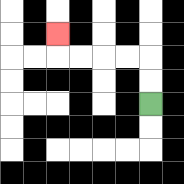{'start': '[6, 4]', 'end': '[2, 1]', 'path_directions': 'U,U,L,L,L,L,U', 'path_coordinates': '[[6, 4], [6, 3], [6, 2], [5, 2], [4, 2], [3, 2], [2, 2], [2, 1]]'}